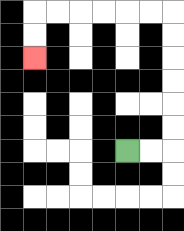{'start': '[5, 6]', 'end': '[1, 2]', 'path_directions': 'R,R,U,U,U,U,U,U,L,L,L,L,L,L,D,D', 'path_coordinates': '[[5, 6], [6, 6], [7, 6], [7, 5], [7, 4], [7, 3], [7, 2], [7, 1], [7, 0], [6, 0], [5, 0], [4, 0], [3, 0], [2, 0], [1, 0], [1, 1], [1, 2]]'}